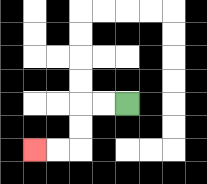{'start': '[5, 4]', 'end': '[1, 6]', 'path_directions': 'L,L,D,D,L,L', 'path_coordinates': '[[5, 4], [4, 4], [3, 4], [3, 5], [3, 6], [2, 6], [1, 6]]'}